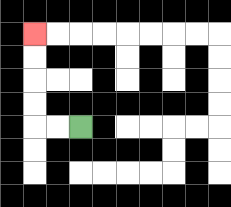{'start': '[3, 5]', 'end': '[1, 1]', 'path_directions': 'L,L,U,U,U,U', 'path_coordinates': '[[3, 5], [2, 5], [1, 5], [1, 4], [1, 3], [1, 2], [1, 1]]'}